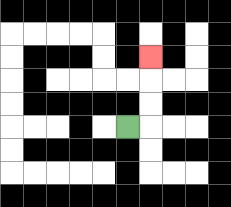{'start': '[5, 5]', 'end': '[6, 2]', 'path_directions': 'R,U,U,U', 'path_coordinates': '[[5, 5], [6, 5], [6, 4], [6, 3], [6, 2]]'}